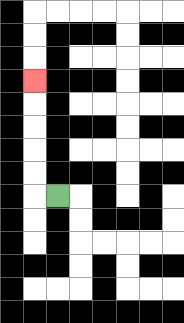{'start': '[2, 8]', 'end': '[1, 3]', 'path_directions': 'L,U,U,U,U,U', 'path_coordinates': '[[2, 8], [1, 8], [1, 7], [1, 6], [1, 5], [1, 4], [1, 3]]'}